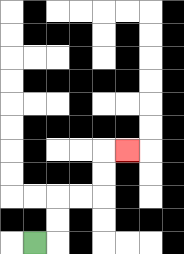{'start': '[1, 10]', 'end': '[5, 6]', 'path_directions': 'R,U,U,R,R,U,U,R', 'path_coordinates': '[[1, 10], [2, 10], [2, 9], [2, 8], [3, 8], [4, 8], [4, 7], [4, 6], [5, 6]]'}